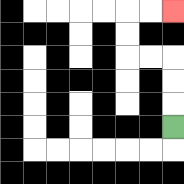{'start': '[7, 5]', 'end': '[7, 0]', 'path_directions': 'U,U,U,L,L,U,U,R,R', 'path_coordinates': '[[7, 5], [7, 4], [7, 3], [7, 2], [6, 2], [5, 2], [5, 1], [5, 0], [6, 0], [7, 0]]'}